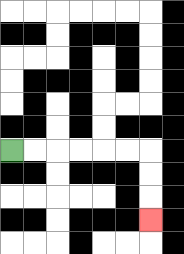{'start': '[0, 6]', 'end': '[6, 9]', 'path_directions': 'R,R,R,R,R,R,D,D,D', 'path_coordinates': '[[0, 6], [1, 6], [2, 6], [3, 6], [4, 6], [5, 6], [6, 6], [6, 7], [6, 8], [6, 9]]'}